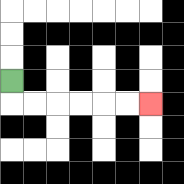{'start': '[0, 3]', 'end': '[6, 4]', 'path_directions': 'D,R,R,R,R,R,R', 'path_coordinates': '[[0, 3], [0, 4], [1, 4], [2, 4], [3, 4], [4, 4], [5, 4], [6, 4]]'}